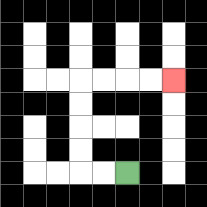{'start': '[5, 7]', 'end': '[7, 3]', 'path_directions': 'L,L,U,U,U,U,R,R,R,R', 'path_coordinates': '[[5, 7], [4, 7], [3, 7], [3, 6], [3, 5], [3, 4], [3, 3], [4, 3], [5, 3], [6, 3], [7, 3]]'}